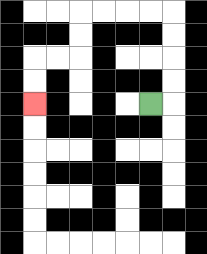{'start': '[6, 4]', 'end': '[1, 4]', 'path_directions': 'R,U,U,U,U,L,L,L,L,D,D,L,L,D,D', 'path_coordinates': '[[6, 4], [7, 4], [7, 3], [7, 2], [7, 1], [7, 0], [6, 0], [5, 0], [4, 0], [3, 0], [3, 1], [3, 2], [2, 2], [1, 2], [1, 3], [1, 4]]'}